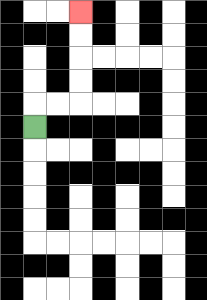{'start': '[1, 5]', 'end': '[3, 0]', 'path_directions': 'U,R,R,U,U,U,U', 'path_coordinates': '[[1, 5], [1, 4], [2, 4], [3, 4], [3, 3], [3, 2], [3, 1], [3, 0]]'}